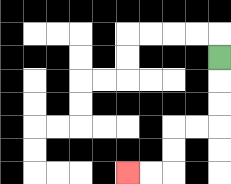{'start': '[9, 2]', 'end': '[5, 7]', 'path_directions': 'D,D,D,L,L,D,D,L,L', 'path_coordinates': '[[9, 2], [9, 3], [9, 4], [9, 5], [8, 5], [7, 5], [7, 6], [7, 7], [6, 7], [5, 7]]'}